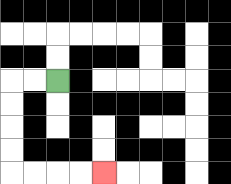{'start': '[2, 3]', 'end': '[4, 7]', 'path_directions': 'L,L,D,D,D,D,R,R,R,R', 'path_coordinates': '[[2, 3], [1, 3], [0, 3], [0, 4], [0, 5], [0, 6], [0, 7], [1, 7], [2, 7], [3, 7], [4, 7]]'}